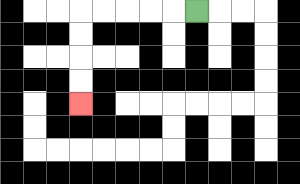{'start': '[8, 0]', 'end': '[3, 4]', 'path_directions': 'L,L,L,L,L,D,D,D,D', 'path_coordinates': '[[8, 0], [7, 0], [6, 0], [5, 0], [4, 0], [3, 0], [3, 1], [3, 2], [3, 3], [3, 4]]'}